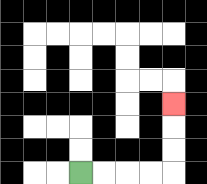{'start': '[3, 7]', 'end': '[7, 4]', 'path_directions': 'R,R,R,R,U,U,U', 'path_coordinates': '[[3, 7], [4, 7], [5, 7], [6, 7], [7, 7], [7, 6], [7, 5], [7, 4]]'}